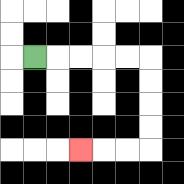{'start': '[1, 2]', 'end': '[3, 6]', 'path_directions': 'R,R,R,R,R,D,D,D,D,L,L,L', 'path_coordinates': '[[1, 2], [2, 2], [3, 2], [4, 2], [5, 2], [6, 2], [6, 3], [6, 4], [6, 5], [6, 6], [5, 6], [4, 6], [3, 6]]'}